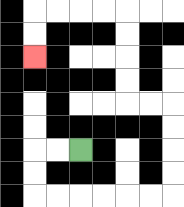{'start': '[3, 6]', 'end': '[1, 2]', 'path_directions': 'L,L,D,D,R,R,R,R,R,R,U,U,U,U,L,L,U,U,U,U,L,L,L,L,D,D', 'path_coordinates': '[[3, 6], [2, 6], [1, 6], [1, 7], [1, 8], [2, 8], [3, 8], [4, 8], [5, 8], [6, 8], [7, 8], [7, 7], [7, 6], [7, 5], [7, 4], [6, 4], [5, 4], [5, 3], [5, 2], [5, 1], [5, 0], [4, 0], [3, 0], [2, 0], [1, 0], [1, 1], [1, 2]]'}